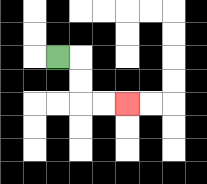{'start': '[2, 2]', 'end': '[5, 4]', 'path_directions': 'R,D,D,R,R', 'path_coordinates': '[[2, 2], [3, 2], [3, 3], [3, 4], [4, 4], [5, 4]]'}